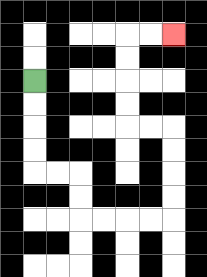{'start': '[1, 3]', 'end': '[7, 1]', 'path_directions': 'D,D,D,D,R,R,D,D,R,R,R,R,U,U,U,U,L,L,U,U,U,U,R,R', 'path_coordinates': '[[1, 3], [1, 4], [1, 5], [1, 6], [1, 7], [2, 7], [3, 7], [3, 8], [3, 9], [4, 9], [5, 9], [6, 9], [7, 9], [7, 8], [7, 7], [7, 6], [7, 5], [6, 5], [5, 5], [5, 4], [5, 3], [5, 2], [5, 1], [6, 1], [7, 1]]'}